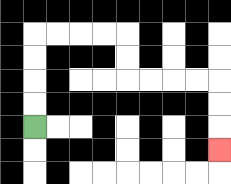{'start': '[1, 5]', 'end': '[9, 6]', 'path_directions': 'U,U,U,U,R,R,R,R,D,D,R,R,R,R,D,D,D', 'path_coordinates': '[[1, 5], [1, 4], [1, 3], [1, 2], [1, 1], [2, 1], [3, 1], [4, 1], [5, 1], [5, 2], [5, 3], [6, 3], [7, 3], [8, 3], [9, 3], [9, 4], [9, 5], [9, 6]]'}